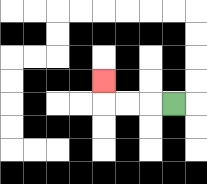{'start': '[7, 4]', 'end': '[4, 3]', 'path_directions': 'L,L,L,U', 'path_coordinates': '[[7, 4], [6, 4], [5, 4], [4, 4], [4, 3]]'}